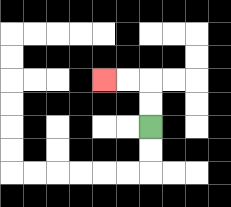{'start': '[6, 5]', 'end': '[4, 3]', 'path_directions': 'U,U,L,L', 'path_coordinates': '[[6, 5], [6, 4], [6, 3], [5, 3], [4, 3]]'}